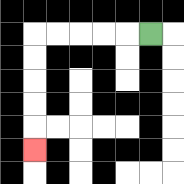{'start': '[6, 1]', 'end': '[1, 6]', 'path_directions': 'L,L,L,L,L,D,D,D,D,D', 'path_coordinates': '[[6, 1], [5, 1], [4, 1], [3, 1], [2, 1], [1, 1], [1, 2], [1, 3], [1, 4], [1, 5], [1, 6]]'}